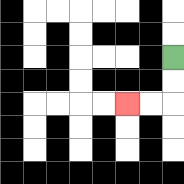{'start': '[7, 2]', 'end': '[5, 4]', 'path_directions': 'D,D,L,L', 'path_coordinates': '[[7, 2], [7, 3], [7, 4], [6, 4], [5, 4]]'}